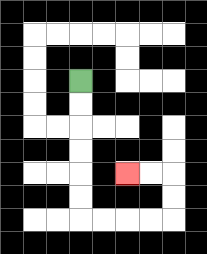{'start': '[3, 3]', 'end': '[5, 7]', 'path_directions': 'D,D,D,D,D,D,R,R,R,R,U,U,L,L', 'path_coordinates': '[[3, 3], [3, 4], [3, 5], [3, 6], [3, 7], [3, 8], [3, 9], [4, 9], [5, 9], [6, 9], [7, 9], [7, 8], [7, 7], [6, 7], [5, 7]]'}